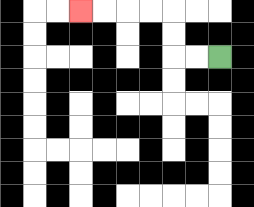{'start': '[9, 2]', 'end': '[3, 0]', 'path_directions': 'L,L,U,U,L,L,L,L', 'path_coordinates': '[[9, 2], [8, 2], [7, 2], [7, 1], [7, 0], [6, 0], [5, 0], [4, 0], [3, 0]]'}